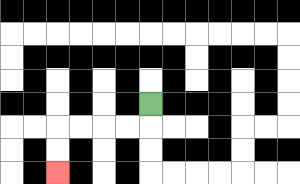{'start': '[6, 4]', 'end': '[2, 7]', 'path_directions': 'D,L,L,L,L,D,D', 'path_coordinates': '[[6, 4], [6, 5], [5, 5], [4, 5], [3, 5], [2, 5], [2, 6], [2, 7]]'}